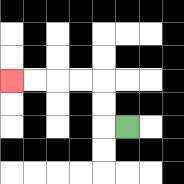{'start': '[5, 5]', 'end': '[0, 3]', 'path_directions': 'L,U,U,L,L,L,L', 'path_coordinates': '[[5, 5], [4, 5], [4, 4], [4, 3], [3, 3], [2, 3], [1, 3], [0, 3]]'}